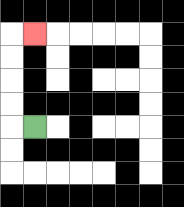{'start': '[1, 5]', 'end': '[1, 1]', 'path_directions': 'L,U,U,U,U,R', 'path_coordinates': '[[1, 5], [0, 5], [0, 4], [0, 3], [0, 2], [0, 1], [1, 1]]'}